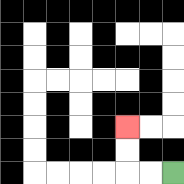{'start': '[7, 7]', 'end': '[5, 5]', 'path_directions': 'L,L,U,U', 'path_coordinates': '[[7, 7], [6, 7], [5, 7], [5, 6], [5, 5]]'}